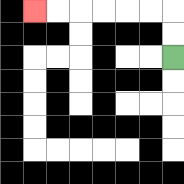{'start': '[7, 2]', 'end': '[1, 0]', 'path_directions': 'U,U,L,L,L,L,L,L', 'path_coordinates': '[[7, 2], [7, 1], [7, 0], [6, 0], [5, 0], [4, 0], [3, 0], [2, 0], [1, 0]]'}